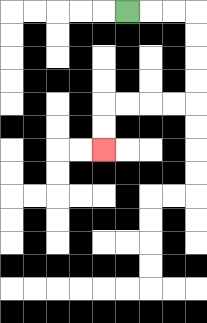{'start': '[5, 0]', 'end': '[4, 6]', 'path_directions': 'R,R,R,D,D,D,D,L,L,L,L,D,D', 'path_coordinates': '[[5, 0], [6, 0], [7, 0], [8, 0], [8, 1], [8, 2], [8, 3], [8, 4], [7, 4], [6, 4], [5, 4], [4, 4], [4, 5], [4, 6]]'}